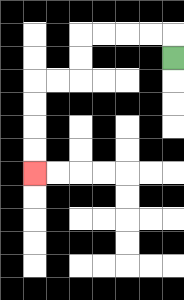{'start': '[7, 2]', 'end': '[1, 7]', 'path_directions': 'U,L,L,L,L,D,D,L,L,D,D,D,D', 'path_coordinates': '[[7, 2], [7, 1], [6, 1], [5, 1], [4, 1], [3, 1], [3, 2], [3, 3], [2, 3], [1, 3], [1, 4], [1, 5], [1, 6], [1, 7]]'}